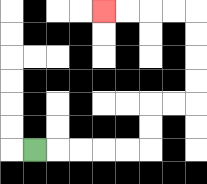{'start': '[1, 6]', 'end': '[4, 0]', 'path_directions': 'R,R,R,R,R,U,U,R,R,U,U,U,U,L,L,L,L', 'path_coordinates': '[[1, 6], [2, 6], [3, 6], [4, 6], [5, 6], [6, 6], [6, 5], [6, 4], [7, 4], [8, 4], [8, 3], [8, 2], [8, 1], [8, 0], [7, 0], [6, 0], [5, 0], [4, 0]]'}